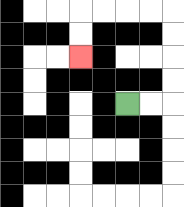{'start': '[5, 4]', 'end': '[3, 2]', 'path_directions': 'R,R,U,U,U,U,L,L,L,L,D,D', 'path_coordinates': '[[5, 4], [6, 4], [7, 4], [7, 3], [7, 2], [7, 1], [7, 0], [6, 0], [5, 0], [4, 0], [3, 0], [3, 1], [3, 2]]'}